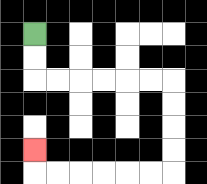{'start': '[1, 1]', 'end': '[1, 6]', 'path_directions': 'D,D,R,R,R,R,R,R,D,D,D,D,L,L,L,L,L,L,U', 'path_coordinates': '[[1, 1], [1, 2], [1, 3], [2, 3], [3, 3], [4, 3], [5, 3], [6, 3], [7, 3], [7, 4], [7, 5], [7, 6], [7, 7], [6, 7], [5, 7], [4, 7], [3, 7], [2, 7], [1, 7], [1, 6]]'}